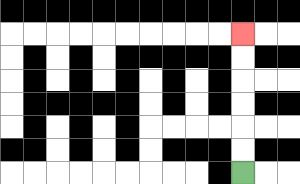{'start': '[10, 7]', 'end': '[10, 1]', 'path_directions': 'U,U,U,U,U,U', 'path_coordinates': '[[10, 7], [10, 6], [10, 5], [10, 4], [10, 3], [10, 2], [10, 1]]'}